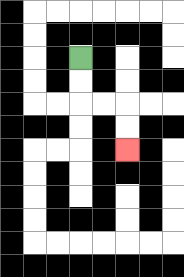{'start': '[3, 2]', 'end': '[5, 6]', 'path_directions': 'D,D,R,R,D,D', 'path_coordinates': '[[3, 2], [3, 3], [3, 4], [4, 4], [5, 4], [5, 5], [5, 6]]'}